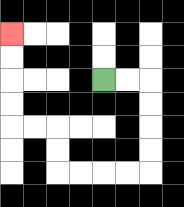{'start': '[4, 3]', 'end': '[0, 1]', 'path_directions': 'R,R,D,D,D,D,L,L,L,L,U,U,L,L,U,U,U,U', 'path_coordinates': '[[4, 3], [5, 3], [6, 3], [6, 4], [6, 5], [6, 6], [6, 7], [5, 7], [4, 7], [3, 7], [2, 7], [2, 6], [2, 5], [1, 5], [0, 5], [0, 4], [0, 3], [0, 2], [0, 1]]'}